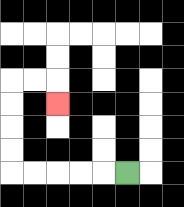{'start': '[5, 7]', 'end': '[2, 4]', 'path_directions': 'L,L,L,L,L,U,U,U,U,R,R,D', 'path_coordinates': '[[5, 7], [4, 7], [3, 7], [2, 7], [1, 7], [0, 7], [0, 6], [0, 5], [0, 4], [0, 3], [1, 3], [2, 3], [2, 4]]'}